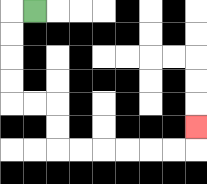{'start': '[1, 0]', 'end': '[8, 5]', 'path_directions': 'L,D,D,D,D,R,R,D,D,R,R,R,R,R,R,U', 'path_coordinates': '[[1, 0], [0, 0], [0, 1], [0, 2], [0, 3], [0, 4], [1, 4], [2, 4], [2, 5], [2, 6], [3, 6], [4, 6], [5, 6], [6, 6], [7, 6], [8, 6], [8, 5]]'}